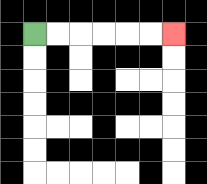{'start': '[1, 1]', 'end': '[7, 1]', 'path_directions': 'R,R,R,R,R,R', 'path_coordinates': '[[1, 1], [2, 1], [3, 1], [4, 1], [5, 1], [6, 1], [7, 1]]'}